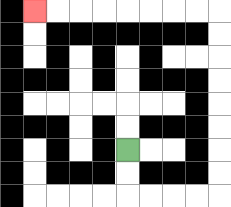{'start': '[5, 6]', 'end': '[1, 0]', 'path_directions': 'D,D,R,R,R,R,U,U,U,U,U,U,U,U,L,L,L,L,L,L,L,L', 'path_coordinates': '[[5, 6], [5, 7], [5, 8], [6, 8], [7, 8], [8, 8], [9, 8], [9, 7], [9, 6], [9, 5], [9, 4], [9, 3], [9, 2], [9, 1], [9, 0], [8, 0], [7, 0], [6, 0], [5, 0], [4, 0], [3, 0], [2, 0], [1, 0]]'}